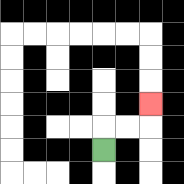{'start': '[4, 6]', 'end': '[6, 4]', 'path_directions': 'U,R,R,U', 'path_coordinates': '[[4, 6], [4, 5], [5, 5], [6, 5], [6, 4]]'}